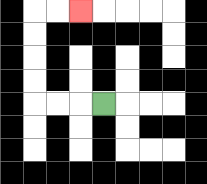{'start': '[4, 4]', 'end': '[3, 0]', 'path_directions': 'L,L,L,U,U,U,U,R,R', 'path_coordinates': '[[4, 4], [3, 4], [2, 4], [1, 4], [1, 3], [1, 2], [1, 1], [1, 0], [2, 0], [3, 0]]'}